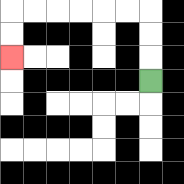{'start': '[6, 3]', 'end': '[0, 2]', 'path_directions': 'U,U,U,L,L,L,L,L,L,D,D', 'path_coordinates': '[[6, 3], [6, 2], [6, 1], [6, 0], [5, 0], [4, 0], [3, 0], [2, 0], [1, 0], [0, 0], [0, 1], [0, 2]]'}